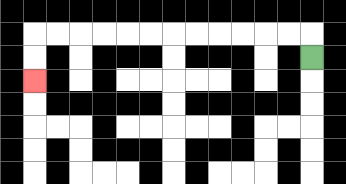{'start': '[13, 2]', 'end': '[1, 3]', 'path_directions': 'U,L,L,L,L,L,L,L,L,L,L,L,L,D,D', 'path_coordinates': '[[13, 2], [13, 1], [12, 1], [11, 1], [10, 1], [9, 1], [8, 1], [7, 1], [6, 1], [5, 1], [4, 1], [3, 1], [2, 1], [1, 1], [1, 2], [1, 3]]'}